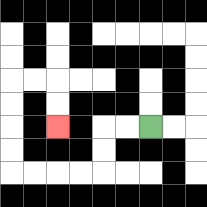{'start': '[6, 5]', 'end': '[2, 5]', 'path_directions': 'L,L,D,D,L,L,L,L,U,U,U,U,R,R,D,D', 'path_coordinates': '[[6, 5], [5, 5], [4, 5], [4, 6], [4, 7], [3, 7], [2, 7], [1, 7], [0, 7], [0, 6], [0, 5], [0, 4], [0, 3], [1, 3], [2, 3], [2, 4], [2, 5]]'}